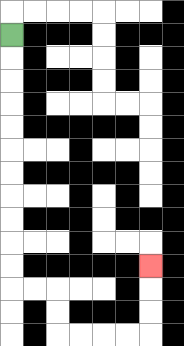{'start': '[0, 1]', 'end': '[6, 11]', 'path_directions': 'D,D,D,D,D,D,D,D,D,D,D,R,R,D,D,R,R,R,R,U,U,U', 'path_coordinates': '[[0, 1], [0, 2], [0, 3], [0, 4], [0, 5], [0, 6], [0, 7], [0, 8], [0, 9], [0, 10], [0, 11], [0, 12], [1, 12], [2, 12], [2, 13], [2, 14], [3, 14], [4, 14], [5, 14], [6, 14], [6, 13], [6, 12], [6, 11]]'}